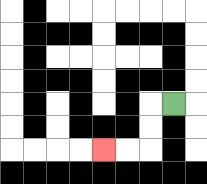{'start': '[7, 4]', 'end': '[4, 6]', 'path_directions': 'L,D,D,L,L', 'path_coordinates': '[[7, 4], [6, 4], [6, 5], [6, 6], [5, 6], [4, 6]]'}